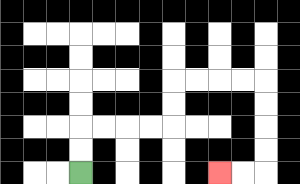{'start': '[3, 7]', 'end': '[9, 7]', 'path_directions': 'U,U,R,R,R,R,U,U,R,R,R,R,D,D,D,D,L,L', 'path_coordinates': '[[3, 7], [3, 6], [3, 5], [4, 5], [5, 5], [6, 5], [7, 5], [7, 4], [7, 3], [8, 3], [9, 3], [10, 3], [11, 3], [11, 4], [11, 5], [11, 6], [11, 7], [10, 7], [9, 7]]'}